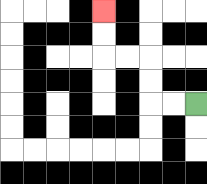{'start': '[8, 4]', 'end': '[4, 0]', 'path_directions': 'L,L,U,U,L,L,U,U', 'path_coordinates': '[[8, 4], [7, 4], [6, 4], [6, 3], [6, 2], [5, 2], [4, 2], [4, 1], [4, 0]]'}